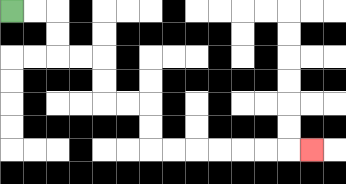{'start': '[0, 0]', 'end': '[13, 6]', 'path_directions': 'R,R,D,D,R,R,D,D,R,R,D,D,R,R,R,R,R,R,R', 'path_coordinates': '[[0, 0], [1, 0], [2, 0], [2, 1], [2, 2], [3, 2], [4, 2], [4, 3], [4, 4], [5, 4], [6, 4], [6, 5], [6, 6], [7, 6], [8, 6], [9, 6], [10, 6], [11, 6], [12, 6], [13, 6]]'}